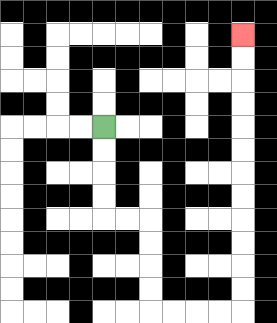{'start': '[4, 5]', 'end': '[10, 1]', 'path_directions': 'D,D,D,D,R,R,D,D,D,D,R,R,R,R,U,U,U,U,U,U,U,U,U,U,U,U', 'path_coordinates': '[[4, 5], [4, 6], [4, 7], [4, 8], [4, 9], [5, 9], [6, 9], [6, 10], [6, 11], [6, 12], [6, 13], [7, 13], [8, 13], [9, 13], [10, 13], [10, 12], [10, 11], [10, 10], [10, 9], [10, 8], [10, 7], [10, 6], [10, 5], [10, 4], [10, 3], [10, 2], [10, 1]]'}